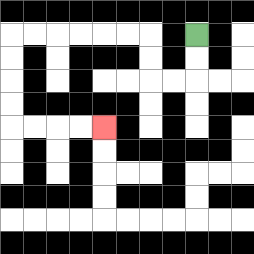{'start': '[8, 1]', 'end': '[4, 5]', 'path_directions': 'D,D,L,L,U,U,L,L,L,L,L,L,D,D,D,D,R,R,R,R', 'path_coordinates': '[[8, 1], [8, 2], [8, 3], [7, 3], [6, 3], [6, 2], [6, 1], [5, 1], [4, 1], [3, 1], [2, 1], [1, 1], [0, 1], [0, 2], [0, 3], [0, 4], [0, 5], [1, 5], [2, 5], [3, 5], [4, 5]]'}